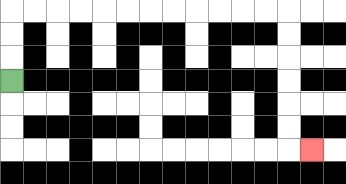{'start': '[0, 3]', 'end': '[13, 6]', 'path_directions': 'U,U,U,R,R,R,R,R,R,R,R,R,R,R,R,D,D,D,D,D,D,R', 'path_coordinates': '[[0, 3], [0, 2], [0, 1], [0, 0], [1, 0], [2, 0], [3, 0], [4, 0], [5, 0], [6, 0], [7, 0], [8, 0], [9, 0], [10, 0], [11, 0], [12, 0], [12, 1], [12, 2], [12, 3], [12, 4], [12, 5], [12, 6], [13, 6]]'}